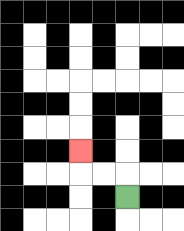{'start': '[5, 8]', 'end': '[3, 6]', 'path_directions': 'U,L,L,U', 'path_coordinates': '[[5, 8], [5, 7], [4, 7], [3, 7], [3, 6]]'}